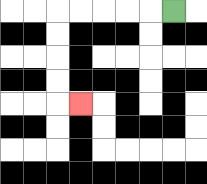{'start': '[7, 0]', 'end': '[3, 4]', 'path_directions': 'L,L,L,L,L,D,D,D,D,R', 'path_coordinates': '[[7, 0], [6, 0], [5, 0], [4, 0], [3, 0], [2, 0], [2, 1], [2, 2], [2, 3], [2, 4], [3, 4]]'}